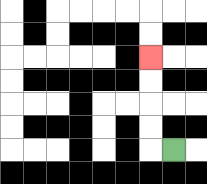{'start': '[7, 6]', 'end': '[6, 2]', 'path_directions': 'L,U,U,U,U', 'path_coordinates': '[[7, 6], [6, 6], [6, 5], [6, 4], [6, 3], [6, 2]]'}